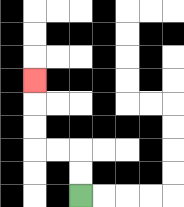{'start': '[3, 8]', 'end': '[1, 3]', 'path_directions': 'U,U,L,L,U,U,U', 'path_coordinates': '[[3, 8], [3, 7], [3, 6], [2, 6], [1, 6], [1, 5], [1, 4], [1, 3]]'}